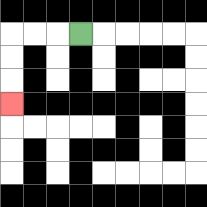{'start': '[3, 1]', 'end': '[0, 4]', 'path_directions': 'L,L,L,D,D,D', 'path_coordinates': '[[3, 1], [2, 1], [1, 1], [0, 1], [0, 2], [0, 3], [0, 4]]'}